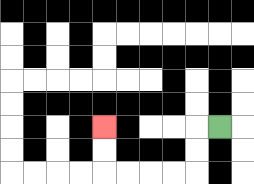{'start': '[9, 5]', 'end': '[4, 5]', 'path_directions': 'L,D,D,L,L,L,L,U,U', 'path_coordinates': '[[9, 5], [8, 5], [8, 6], [8, 7], [7, 7], [6, 7], [5, 7], [4, 7], [4, 6], [4, 5]]'}